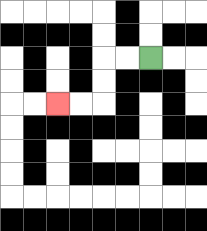{'start': '[6, 2]', 'end': '[2, 4]', 'path_directions': 'L,L,D,D,L,L', 'path_coordinates': '[[6, 2], [5, 2], [4, 2], [4, 3], [4, 4], [3, 4], [2, 4]]'}